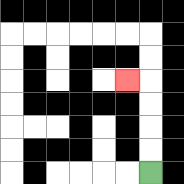{'start': '[6, 7]', 'end': '[5, 3]', 'path_directions': 'U,U,U,U,L', 'path_coordinates': '[[6, 7], [6, 6], [6, 5], [6, 4], [6, 3], [5, 3]]'}